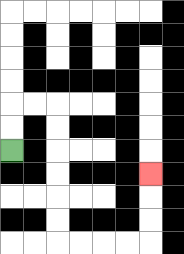{'start': '[0, 6]', 'end': '[6, 7]', 'path_directions': 'U,U,R,R,D,D,D,D,D,D,R,R,R,R,U,U,U', 'path_coordinates': '[[0, 6], [0, 5], [0, 4], [1, 4], [2, 4], [2, 5], [2, 6], [2, 7], [2, 8], [2, 9], [2, 10], [3, 10], [4, 10], [5, 10], [6, 10], [6, 9], [6, 8], [6, 7]]'}